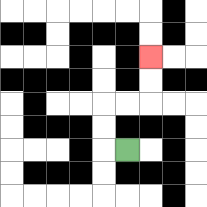{'start': '[5, 6]', 'end': '[6, 2]', 'path_directions': 'L,U,U,R,R,U,U', 'path_coordinates': '[[5, 6], [4, 6], [4, 5], [4, 4], [5, 4], [6, 4], [6, 3], [6, 2]]'}